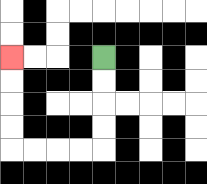{'start': '[4, 2]', 'end': '[0, 2]', 'path_directions': 'D,D,D,D,L,L,L,L,U,U,U,U', 'path_coordinates': '[[4, 2], [4, 3], [4, 4], [4, 5], [4, 6], [3, 6], [2, 6], [1, 6], [0, 6], [0, 5], [0, 4], [0, 3], [0, 2]]'}